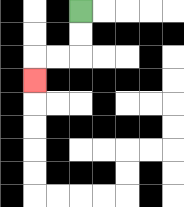{'start': '[3, 0]', 'end': '[1, 3]', 'path_directions': 'D,D,L,L,D', 'path_coordinates': '[[3, 0], [3, 1], [3, 2], [2, 2], [1, 2], [1, 3]]'}